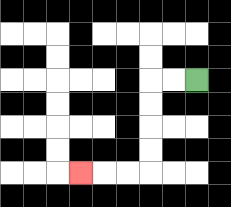{'start': '[8, 3]', 'end': '[3, 7]', 'path_directions': 'L,L,D,D,D,D,L,L,L', 'path_coordinates': '[[8, 3], [7, 3], [6, 3], [6, 4], [6, 5], [6, 6], [6, 7], [5, 7], [4, 7], [3, 7]]'}